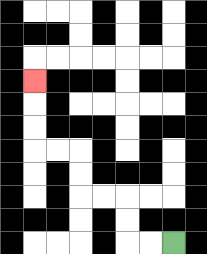{'start': '[7, 10]', 'end': '[1, 3]', 'path_directions': 'L,L,U,U,L,L,U,U,L,L,U,U,U', 'path_coordinates': '[[7, 10], [6, 10], [5, 10], [5, 9], [5, 8], [4, 8], [3, 8], [3, 7], [3, 6], [2, 6], [1, 6], [1, 5], [1, 4], [1, 3]]'}